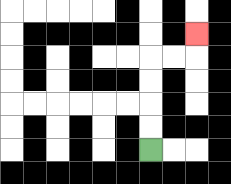{'start': '[6, 6]', 'end': '[8, 1]', 'path_directions': 'U,U,U,U,R,R,U', 'path_coordinates': '[[6, 6], [6, 5], [6, 4], [6, 3], [6, 2], [7, 2], [8, 2], [8, 1]]'}